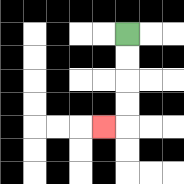{'start': '[5, 1]', 'end': '[4, 5]', 'path_directions': 'D,D,D,D,L', 'path_coordinates': '[[5, 1], [5, 2], [5, 3], [5, 4], [5, 5], [4, 5]]'}